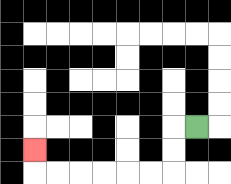{'start': '[8, 5]', 'end': '[1, 6]', 'path_directions': 'L,D,D,L,L,L,L,L,L,U', 'path_coordinates': '[[8, 5], [7, 5], [7, 6], [7, 7], [6, 7], [5, 7], [4, 7], [3, 7], [2, 7], [1, 7], [1, 6]]'}